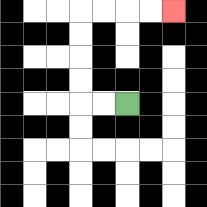{'start': '[5, 4]', 'end': '[7, 0]', 'path_directions': 'L,L,U,U,U,U,R,R,R,R', 'path_coordinates': '[[5, 4], [4, 4], [3, 4], [3, 3], [3, 2], [3, 1], [3, 0], [4, 0], [5, 0], [6, 0], [7, 0]]'}